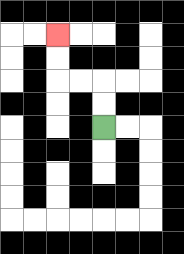{'start': '[4, 5]', 'end': '[2, 1]', 'path_directions': 'U,U,L,L,U,U', 'path_coordinates': '[[4, 5], [4, 4], [4, 3], [3, 3], [2, 3], [2, 2], [2, 1]]'}